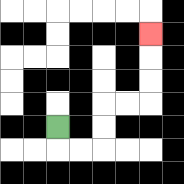{'start': '[2, 5]', 'end': '[6, 1]', 'path_directions': 'D,R,R,U,U,R,R,U,U,U', 'path_coordinates': '[[2, 5], [2, 6], [3, 6], [4, 6], [4, 5], [4, 4], [5, 4], [6, 4], [6, 3], [6, 2], [6, 1]]'}